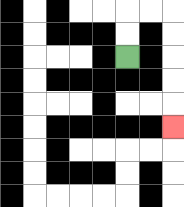{'start': '[5, 2]', 'end': '[7, 5]', 'path_directions': 'U,U,R,R,D,D,D,D,D', 'path_coordinates': '[[5, 2], [5, 1], [5, 0], [6, 0], [7, 0], [7, 1], [7, 2], [7, 3], [7, 4], [7, 5]]'}